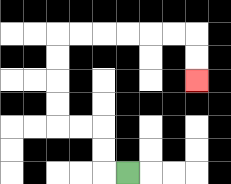{'start': '[5, 7]', 'end': '[8, 3]', 'path_directions': 'L,U,U,L,L,U,U,U,U,R,R,R,R,R,R,D,D', 'path_coordinates': '[[5, 7], [4, 7], [4, 6], [4, 5], [3, 5], [2, 5], [2, 4], [2, 3], [2, 2], [2, 1], [3, 1], [4, 1], [5, 1], [6, 1], [7, 1], [8, 1], [8, 2], [8, 3]]'}